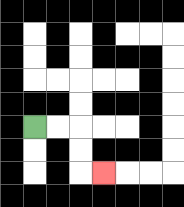{'start': '[1, 5]', 'end': '[4, 7]', 'path_directions': 'R,R,D,D,R', 'path_coordinates': '[[1, 5], [2, 5], [3, 5], [3, 6], [3, 7], [4, 7]]'}